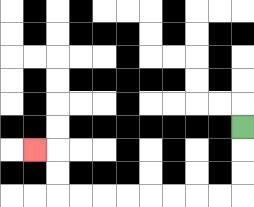{'start': '[10, 5]', 'end': '[1, 6]', 'path_directions': 'D,D,D,L,L,L,L,L,L,L,L,U,U,L', 'path_coordinates': '[[10, 5], [10, 6], [10, 7], [10, 8], [9, 8], [8, 8], [7, 8], [6, 8], [5, 8], [4, 8], [3, 8], [2, 8], [2, 7], [2, 6], [1, 6]]'}